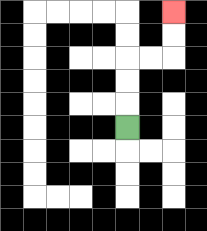{'start': '[5, 5]', 'end': '[7, 0]', 'path_directions': 'U,U,U,R,R,U,U', 'path_coordinates': '[[5, 5], [5, 4], [5, 3], [5, 2], [6, 2], [7, 2], [7, 1], [7, 0]]'}